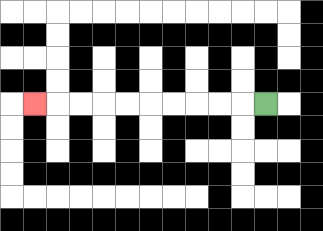{'start': '[11, 4]', 'end': '[1, 4]', 'path_directions': 'L,L,L,L,L,L,L,L,L,L', 'path_coordinates': '[[11, 4], [10, 4], [9, 4], [8, 4], [7, 4], [6, 4], [5, 4], [4, 4], [3, 4], [2, 4], [1, 4]]'}